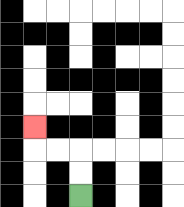{'start': '[3, 8]', 'end': '[1, 5]', 'path_directions': 'U,U,L,L,U', 'path_coordinates': '[[3, 8], [3, 7], [3, 6], [2, 6], [1, 6], [1, 5]]'}